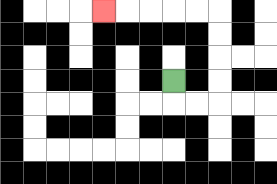{'start': '[7, 3]', 'end': '[4, 0]', 'path_directions': 'D,R,R,U,U,U,U,L,L,L,L,L', 'path_coordinates': '[[7, 3], [7, 4], [8, 4], [9, 4], [9, 3], [9, 2], [9, 1], [9, 0], [8, 0], [7, 0], [6, 0], [5, 0], [4, 0]]'}